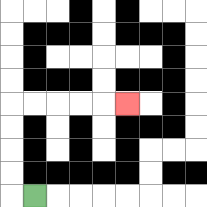{'start': '[1, 8]', 'end': '[5, 4]', 'path_directions': 'L,U,U,U,U,R,R,R,R,R', 'path_coordinates': '[[1, 8], [0, 8], [0, 7], [0, 6], [0, 5], [0, 4], [1, 4], [2, 4], [3, 4], [4, 4], [5, 4]]'}